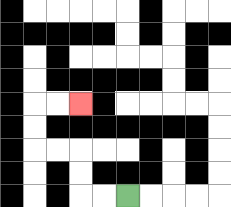{'start': '[5, 8]', 'end': '[3, 4]', 'path_directions': 'L,L,U,U,L,L,U,U,R,R', 'path_coordinates': '[[5, 8], [4, 8], [3, 8], [3, 7], [3, 6], [2, 6], [1, 6], [1, 5], [1, 4], [2, 4], [3, 4]]'}